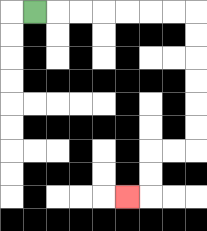{'start': '[1, 0]', 'end': '[5, 8]', 'path_directions': 'R,R,R,R,R,R,R,D,D,D,D,D,D,L,L,D,D,L', 'path_coordinates': '[[1, 0], [2, 0], [3, 0], [4, 0], [5, 0], [6, 0], [7, 0], [8, 0], [8, 1], [8, 2], [8, 3], [8, 4], [8, 5], [8, 6], [7, 6], [6, 6], [6, 7], [6, 8], [5, 8]]'}